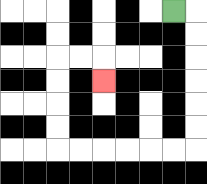{'start': '[7, 0]', 'end': '[4, 3]', 'path_directions': 'R,D,D,D,D,D,D,L,L,L,L,L,L,U,U,U,U,R,R,D', 'path_coordinates': '[[7, 0], [8, 0], [8, 1], [8, 2], [8, 3], [8, 4], [8, 5], [8, 6], [7, 6], [6, 6], [5, 6], [4, 6], [3, 6], [2, 6], [2, 5], [2, 4], [2, 3], [2, 2], [3, 2], [4, 2], [4, 3]]'}